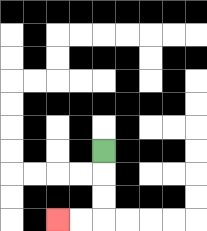{'start': '[4, 6]', 'end': '[2, 9]', 'path_directions': 'D,D,D,L,L', 'path_coordinates': '[[4, 6], [4, 7], [4, 8], [4, 9], [3, 9], [2, 9]]'}